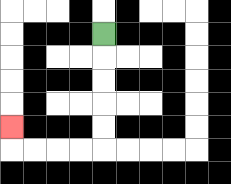{'start': '[4, 1]', 'end': '[0, 5]', 'path_directions': 'D,D,D,D,D,L,L,L,L,U', 'path_coordinates': '[[4, 1], [4, 2], [4, 3], [4, 4], [4, 5], [4, 6], [3, 6], [2, 6], [1, 6], [0, 6], [0, 5]]'}